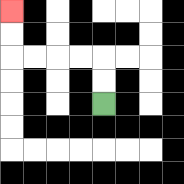{'start': '[4, 4]', 'end': '[0, 0]', 'path_directions': 'U,U,L,L,L,L,U,U', 'path_coordinates': '[[4, 4], [4, 3], [4, 2], [3, 2], [2, 2], [1, 2], [0, 2], [0, 1], [0, 0]]'}